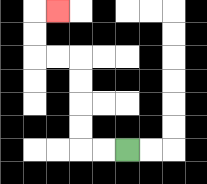{'start': '[5, 6]', 'end': '[2, 0]', 'path_directions': 'L,L,U,U,U,U,L,L,U,U,R', 'path_coordinates': '[[5, 6], [4, 6], [3, 6], [3, 5], [3, 4], [3, 3], [3, 2], [2, 2], [1, 2], [1, 1], [1, 0], [2, 0]]'}